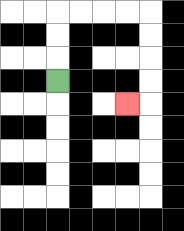{'start': '[2, 3]', 'end': '[5, 4]', 'path_directions': 'U,U,U,R,R,R,R,D,D,D,D,L', 'path_coordinates': '[[2, 3], [2, 2], [2, 1], [2, 0], [3, 0], [4, 0], [5, 0], [6, 0], [6, 1], [6, 2], [6, 3], [6, 4], [5, 4]]'}